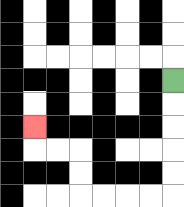{'start': '[7, 3]', 'end': '[1, 5]', 'path_directions': 'D,D,D,D,D,L,L,L,L,U,U,L,L,U', 'path_coordinates': '[[7, 3], [7, 4], [7, 5], [7, 6], [7, 7], [7, 8], [6, 8], [5, 8], [4, 8], [3, 8], [3, 7], [3, 6], [2, 6], [1, 6], [1, 5]]'}